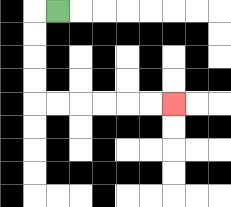{'start': '[2, 0]', 'end': '[7, 4]', 'path_directions': 'L,D,D,D,D,R,R,R,R,R,R', 'path_coordinates': '[[2, 0], [1, 0], [1, 1], [1, 2], [1, 3], [1, 4], [2, 4], [3, 4], [4, 4], [5, 4], [6, 4], [7, 4]]'}